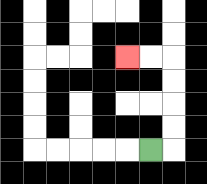{'start': '[6, 6]', 'end': '[5, 2]', 'path_directions': 'R,U,U,U,U,L,L', 'path_coordinates': '[[6, 6], [7, 6], [7, 5], [7, 4], [7, 3], [7, 2], [6, 2], [5, 2]]'}